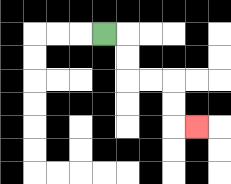{'start': '[4, 1]', 'end': '[8, 5]', 'path_directions': 'R,D,D,R,R,D,D,R', 'path_coordinates': '[[4, 1], [5, 1], [5, 2], [5, 3], [6, 3], [7, 3], [7, 4], [7, 5], [8, 5]]'}